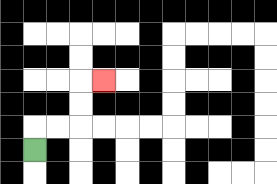{'start': '[1, 6]', 'end': '[4, 3]', 'path_directions': 'U,R,R,U,U,R', 'path_coordinates': '[[1, 6], [1, 5], [2, 5], [3, 5], [3, 4], [3, 3], [4, 3]]'}